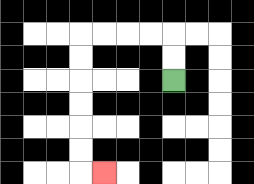{'start': '[7, 3]', 'end': '[4, 7]', 'path_directions': 'U,U,L,L,L,L,D,D,D,D,D,D,R', 'path_coordinates': '[[7, 3], [7, 2], [7, 1], [6, 1], [5, 1], [4, 1], [3, 1], [3, 2], [3, 3], [3, 4], [3, 5], [3, 6], [3, 7], [4, 7]]'}